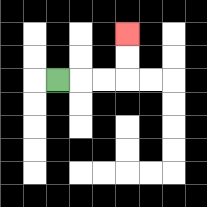{'start': '[2, 3]', 'end': '[5, 1]', 'path_directions': 'R,R,R,U,U', 'path_coordinates': '[[2, 3], [3, 3], [4, 3], [5, 3], [5, 2], [5, 1]]'}